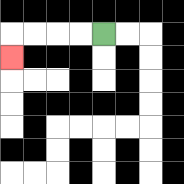{'start': '[4, 1]', 'end': '[0, 2]', 'path_directions': 'L,L,L,L,D', 'path_coordinates': '[[4, 1], [3, 1], [2, 1], [1, 1], [0, 1], [0, 2]]'}